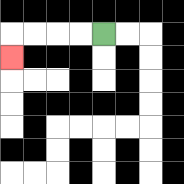{'start': '[4, 1]', 'end': '[0, 2]', 'path_directions': 'L,L,L,L,D', 'path_coordinates': '[[4, 1], [3, 1], [2, 1], [1, 1], [0, 1], [0, 2]]'}